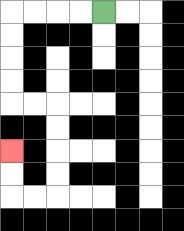{'start': '[4, 0]', 'end': '[0, 6]', 'path_directions': 'L,L,L,L,D,D,D,D,R,R,D,D,D,D,L,L,U,U', 'path_coordinates': '[[4, 0], [3, 0], [2, 0], [1, 0], [0, 0], [0, 1], [0, 2], [0, 3], [0, 4], [1, 4], [2, 4], [2, 5], [2, 6], [2, 7], [2, 8], [1, 8], [0, 8], [0, 7], [0, 6]]'}